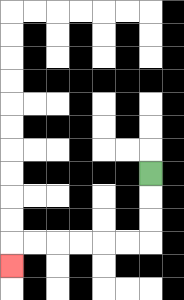{'start': '[6, 7]', 'end': '[0, 11]', 'path_directions': 'D,D,D,L,L,L,L,L,L,D', 'path_coordinates': '[[6, 7], [6, 8], [6, 9], [6, 10], [5, 10], [4, 10], [3, 10], [2, 10], [1, 10], [0, 10], [0, 11]]'}